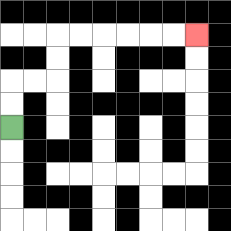{'start': '[0, 5]', 'end': '[8, 1]', 'path_directions': 'U,U,R,R,U,U,R,R,R,R,R,R', 'path_coordinates': '[[0, 5], [0, 4], [0, 3], [1, 3], [2, 3], [2, 2], [2, 1], [3, 1], [4, 1], [5, 1], [6, 1], [7, 1], [8, 1]]'}